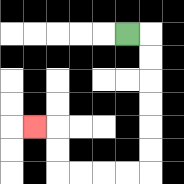{'start': '[5, 1]', 'end': '[1, 5]', 'path_directions': 'R,D,D,D,D,D,D,L,L,L,L,U,U,L', 'path_coordinates': '[[5, 1], [6, 1], [6, 2], [6, 3], [6, 4], [6, 5], [6, 6], [6, 7], [5, 7], [4, 7], [3, 7], [2, 7], [2, 6], [2, 5], [1, 5]]'}